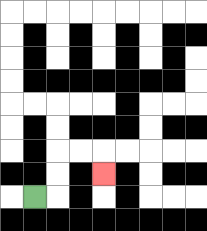{'start': '[1, 8]', 'end': '[4, 7]', 'path_directions': 'R,U,U,R,R,D', 'path_coordinates': '[[1, 8], [2, 8], [2, 7], [2, 6], [3, 6], [4, 6], [4, 7]]'}